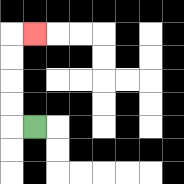{'start': '[1, 5]', 'end': '[1, 1]', 'path_directions': 'L,U,U,U,U,R', 'path_coordinates': '[[1, 5], [0, 5], [0, 4], [0, 3], [0, 2], [0, 1], [1, 1]]'}